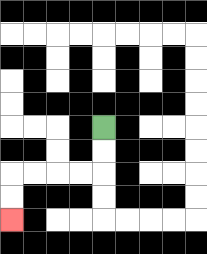{'start': '[4, 5]', 'end': '[0, 9]', 'path_directions': 'D,D,L,L,L,L,D,D', 'path_coordinates': '[[4, 5], [4, 6], [4, 7], [3, 7], [2, 7], [1, 7], [0, 7], [0, 8], [0, 9]]'}